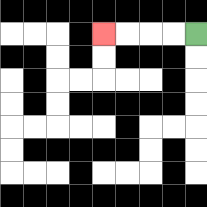{'start': '[8, 1]', 'end': '[4, 1]', 'path_directions': 'L,L,L,L', 'path_coordinates': '[[8, 1], [7, 1], [6, 1], [5, 1], [4, 1]]'}